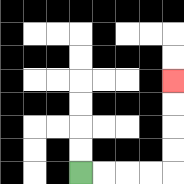{'start': '[3, 7]', 'end': '[7, 3]', 'path_directions': 'R,R,R,R,U,U,U,U', 'path_coordinates': '[[3, 7], [4, 7], [5, 7], [6, 7], [7, 7], [7, 6], [7, 5], [7, 4], [7, 3]]'}